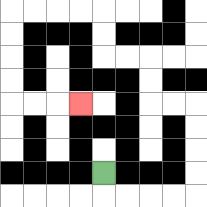{'start': '[4, 7]', 'end': '[3, 4]', 'path_directions': 'D,R,R,R,R,U,U,U,U,L,L,U,U,L,L,U,U,L,L,L,L,D,D,D,D,R,R,R', 'path_coordinates': '[[4, 7], [4, 8], [5, 8], [6, 8], [7, 8], [8, 8], [8, 7], [8, 6], [8, 5], [8, 4], [7, 4], [6, 4], [6, 3], [6, 2], [5, 2], [4, 2], [4, 1], [4, 0], [3, 0], [2, 0], [1, 0], [0, 0], [0, 1], [0, 2], [0, 3], [0, 4], [1, 4], [2, 4], [3, 4]]'}